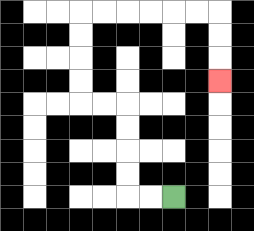{'start': '[7, 8]', 'end': '[9, 3]', 'path_directions': 'L,L,U,U,U,U,L,L,U,U,U,U,R,R,R,R,R,R,D,D,D', 'path_coordinates': '[[7, 8], [6, 8], [5, 8], [5, 7], [5, 6], [5, 5], [5, 4], [4, 4], [3, 4], [3, 3], [3, 2], [3, 1], [3, 0], [4, 0], [5, 0], [6, 0], [7, 0], [8, 0], [9, 0], [9, 1], [9, 2], [9, 3]]'}